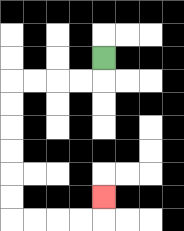{'start': '[4, 2]', 'end': '[4, 8]', 'path_directions': 'D,L,L,L,L,D,D,D,D,D,D,R,R,R,R,U', 'path_coordinates': '[[4, 2], [4, 3], [3, 3], [2, 3], [1, 3], [0, 3], [0, 4], [0, 5], [0, 6], [0, 7], [0, 8], [0, 9], [1, 9], [2, 9], [3, 9], [4, 9], [4, 8]]'}